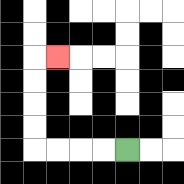{'start': '[5, 6]', 'end': '[2, 2]', 'path_directions': 'L,L,L,L,U,U,U,U,R', 'path_coordinates': '[[5, 6], [4, 6], [3, 6], [2, 6], [1, 6], [1, 5], [1, 4], [1, 3], [1, 2], [2, 2]]'}